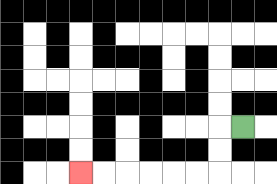{'start': '[10, 5]', 'end': '[3, 7]', 'path_directions': 'L,D,D,L,L,L,L,L,L', 'path_coordinates': '[[10, 5], [9, 5], [9, 6], [9, 7], [8, 7], [7, 7], [6, 7], [5, 7], [4, 7], [3, 7]]'}